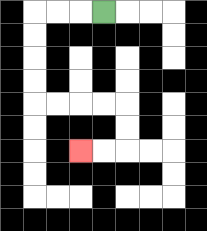{'start': '[4, 0]', 'end': '[3, 6]', 'path_directions': 'L,L,L,D,D,D,D,R,R,R,R,D,D,L,L', 'path_coordinates': '[[4, 0], [3, 0], [2, 0], [1, 0], [1, 1], [1, 2], [1, 3], [1, 4], [2, 4], [3, 4], [4, 4], [5, 4], [5, 5], [5, 6], [4, 6], [3, 6]]'}